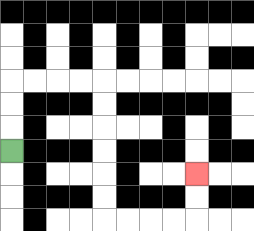{'start': '[0, 6]', 'end': '[8, 7]', 'path_directions': 'U,U,U,R,R,R,R,D,D,D,D,D,D,R,R,R,R,U,U', 'path_coordinates': '[[0, 6], [0, 5], [0, 4], [0, 3], [1, 3], [2, 3], [3, 3], [4, 3], [4, 4], [4, 5], [4, 6], [4, 7], [4, 8], [4, 9], [5, 9], [6, 9], [7, 9], [8, 9], [8, 8], [8, 7]]'}